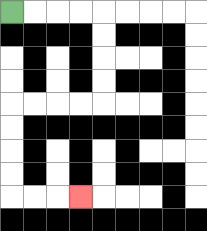{'start': '[0, 0]', 'end': '[3, 8]', 'path_directions': 'R,R,R,R,D,D,D,D,L,L,L,L,D,D,D,D,R,R,R', 'path_coordinates': '[[0, 0], [1, 0], [2, 0], [3, 0], [4, 0], [4, 1], [4, 2], [4, 3], [4, 4], [3, 4], [2, 4], [1, 4], [0, 4], [0, 5], [0, 6], [0, 7], [0, 8], [1, 8], [2, 8], [3, 8]]'}